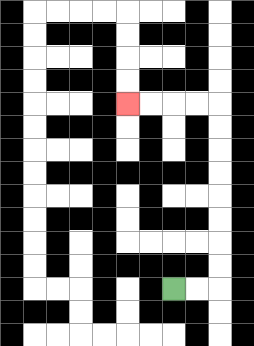{'start': '[7, 12]', 'end': '[5, 4]', 'path_directions': 'R,R,U,U,U,U,U,U,U,U,L,L,L,L', 'path_coordinates': '[[7, 12], [8, 12], [9, 12], [9, 11], [9, 10], [9, 9], [9, 8], [9, 7], [9, 6], [9, 5], [9, 4], [8, 4], [7, 4], [6, 4], [5, 4]]'}